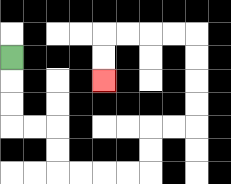{'start': '[0, 2]', 'end': '[4, 3]', 'path_directions': 'D,D,D,R,R,D,D,R,R,R,R,U,U,R,R,U,U,U,U,L,L,L,L,D,D', 'path_coordinates': '[[0, 2], [0, 3], [0, 4], [0, 5], [1, 5], [2, 5], [2, 6], [2, 7], [3, 7], [4, 7], [5, 7], [6, 7], [6, 6], [6, 5], [7, 5], [8, 5], [8, 4], [8, 3], [8, 2], [8, 1], [7, 1], [6, 1], [5, 1], [4, 1], [4, 2], [4, 3]]'}